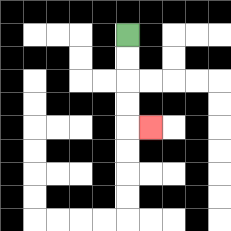{'start': '[5, 1]', 'end': '[6, 5]', 'path_directions': 'D,D,D,D,R', 'path_coordinates': '[[5, 1], [5, 2], [5, 3], [5, 4], [5, 5], [6, 5]]'}